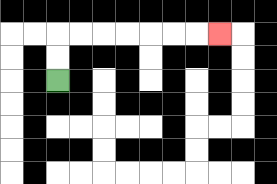{'start': '[2, 3]', 'end': '[9, 1]', 'path_directions': 'U,U,R,R,R,R,R,R,R', 'path_coordinates': '[[2, 3], [2, 2], [2, 1], [3, 1], [4, 1], [5, 1], [6, 1], [7, 1], [8, 1], [9, 1]]'}